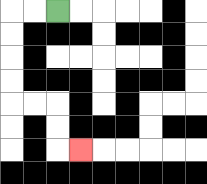{'start': '[2, 0]', 'end': '[3, 6]', 'path_directions': 'L,L,D,D,D,D,R,R,D,D,R', 'path_coordinates': '[[2, 0], [1, 0], [0, 0], [0, 1], [0, 2], [0, 3], [0, 4], [1, 4], [2, 4], [2, 5], [2, 6], [3, 6]]'}